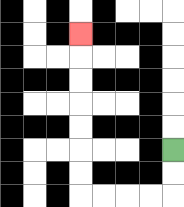{'start': '[7, 6]', 'end': '[3, 1]', 'path_directions': 'D,D,L,L,L,L,U,U,U,U,U,U,U', 'path_coordinates': '[[7, 6], [7, 7], [7, 8], [6, 8], [5, 8], [4, 8], [3, 8], [3, 7], [3, 6], [3, 5], [3, 4], [3, 3], [3, 2], [3, 1]]'}